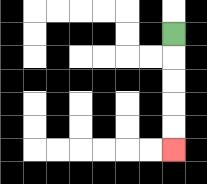{'start': '[7, 1]', 'end': '[7, 6]', 'path_directions': 'D,D,D,D,D', 'path_coordinates': '[[7, 1], [7, 2], [7, 3], [7, 4], [7, 5], [7, 6]]'}